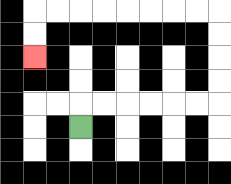{'start': '[3, 5]', 'end': '[1, 2]', 'path_directions': 'U,R,R,R,R,R,R,U,U,U,U,L,L,L,L,L,L,L,L,D,D', 'path_coordinates': '[[3, 5], [3, 4], [4, 4], [5, 4], [6, 4], [7, 4], [8, 4], [9, 4], [9, 3], [9, 2], [9, 1], [9, 0], [8, 0], [7, 0], [6, 0], [5, 0], [4, 0], [3, 0], [2, 0], [1, 0], [1, 1], [1, 2]]'}